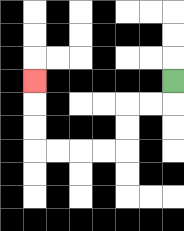{'start': '[7, 3]', 'end': '[1, 3]', 'path_directions': 'D,L,L,D,D,L,L,L,L,U,U,U', 'path_coordinates': '[[7, 3], [7, 4], [6, 4], [5, 4], [5, 5], [5, 6], [4, 6], [3, 6], [2, 6], [1, 6], [1, 5], [1, 4], [1, 3]]'}